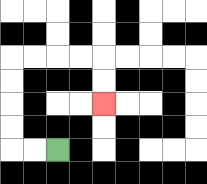{'start': '[2, 6]', 'end': '[4, 4]', 'path_directions': 'L,L,U,U,U,U,R,R,R,R,D,D', 'path_coordinates': '[[2, 6], [1, 6], [0, 6], [0, 5], [0, 4], [0, 3], [0, 2], [1, 2], [2, 2], [3, 2], [4, 2], [4, 3], [4, 4]]'}